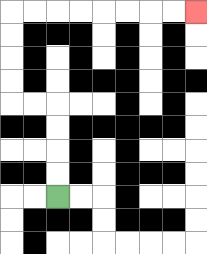{'start': '[2, 8]', 'end': '[8, 0]', 'path_directions': 'U,U,U,U,L,L,U,U,U,U,R,R,R,R,R,R,R,R', 'path_coordinates': '[[2, 8], [2, 7], [2, 6], [2, 5], [2, 4], [1, 4], [0, 4], [0, 3], [0, 2], [0, 1], [0, 0], [1, 0], [2, 0], [3, 0], [4, 0], [5, 0], [6, 0], [7, 0], [8, 0]]'}